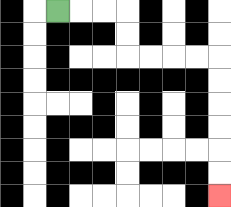{'start': '[2, 0]', 'end': '[9, 8]', 'path_directions': 'R,R,R,D,D,R,R,R,R,D,D,D,D,D,D', 'path_coordinates': '[[2, 0], [3, 0], [4, 0], [5, 0], [5, 1], [5, 2], [6, 2], [7, 2], [8, 2], [9, 2], [9, 3], [9, 4], [9, 5], [9, 6], [9, 7], [9, 8]]'}